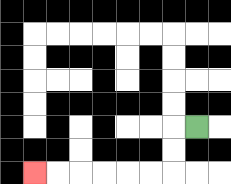{'start': '[8, 5]', 'end': '[1, 7]', 'path_directions': 'L,D,D,L,L,L,L,L,L', 'path_coordinates': '[[8, 5], [7, 5], [7, 6], [7, 7], [6, 7], [5, 7], [4, 7], [3, 7], [2, 7], [1, 7]]'}